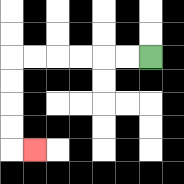{'start': '[6, 2]', 'end': '[1, 6]', 'path_directions': 'L,L,L,L,L,L,D,D,D,D,R', 'path_coordinates': '[[6, 2], [5, 2], [4, 2], [3, 2], [2, 2], [1, 2], [0, 2], [0, 3], [0, 4], [0, 5], [0, 6], [1, 6]]'}